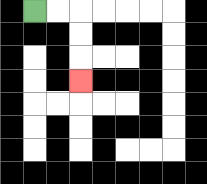{'start': '[1, 0]', 'end': '[3, 3]', 'path_directions': 'R,R,D,D,D', 'path_coordinates': '[[1, 0], [2, 0], [3, 0], [3, 1], [3, 2], [3, 3]]'}